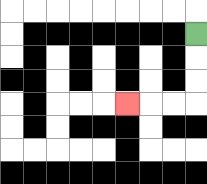{'start': '[8, 1]', 'end': '[5, 4]', 'path_directions': 'D,D,D,L,L,L', 'path_coordinates': '[[8, 1], [8, 2], [8, 3], [8, 4], [7, 4], [6, 4], [5, 4]]'}